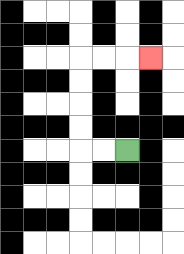{'start': '[5, 6]', 'end': '[6, 2]', 'path_directions': 'L,L,U,U,U,U,R,R,R', 'path_coordinates': '[[5, 6], [4, 6], [3, 6], [3, 5], [3, 4], [3, 3], [3, 2], [4, 2], [5, 2], [6, 2]]'}